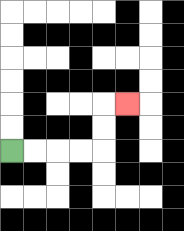{'start': '[0, 6]', 'end': '[5, 4]', 'path_directions': 'R,R,R,R,U,U,R', 'path_coordinates': '[[0, 6], [1, 6], [2, 6], [3, 6], [4, 6], [4, 5], [4, 4], [5, 4]]'}